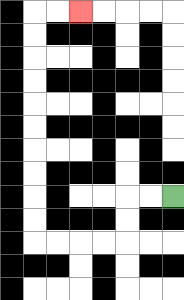{'start': '[7, 8]', 'end': '[3, 0]', 'path_directions': 'L,L,D,D,L,L,L,L,U,U,U,U,U,U,U,U,U,U,R,R', 'path_coordinates': '[[7, 8], [6, 8], [5, 8], [5, 9], [5, 10], [4, 10], [3, 10], [2, 10], [1, 10], [1, 9], [1, 8], [1, 7], [1, 6], [1, 5], [1, 4], [1, 3], [1, 2], [1, 1], [1, 0], [2, 0], [3, 0]]'}